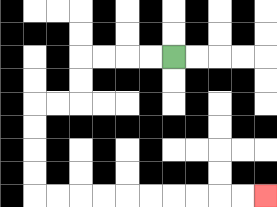{'start': '[7, 2]', 'end': '[11, 8]', 'path_directions': 'L,L,L,L,D,D,L,L,D,D,D,D,R,R,R,R,R,R,R,R,R,R', 'path_coordinates': '[[7, 2], [6, 2], [5, 2], [4, 2], [3, 2], [3, 3], [3, 4], [2, 4], [1, 4], [1, 5], [1, 6], [1, 7], [1, 8], [2, 8], [3, 8], [4, 8], [5, 8], [6, 8], [7, 8], [8, 8], [9, 8], [10, 8], [11, 8]]'}